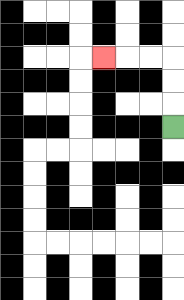{'start': '[7, 5]', 'end': '[4, 2]', 'path_directions': 'U,U,U,L,L,L', 'path_coordinates': '[[7, 5], [7, 4], [7, 3], [7, 2], [6, 2], [5, 2], [4, 2]]'}